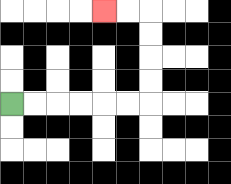{'start': '[0, 4]', 'end': '[4, 0]', 'path_directions': 'R,R,R,R,R,R,U,U,U,U,L,L', 'path_coordinates': '[[0, 4], [1, 4], [2, 4], [3, 4], [4, 4], [5, 4], [6, 4], [6, 3], [6, 2], [6, 1], [6, 0], [5, 0], [4, 0]]'}